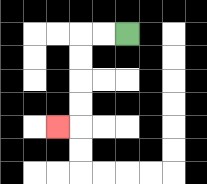{'start': '[5, 1]', 'end': '[2, 5]', 'path_directions': 'L,L,D,D,D,D,L', 'path_coordinates': '[[5, 1], [4, 1], [3, 1], [3, 2], [3, 3], [3, 4], [3, 5], [2, 5]]'}